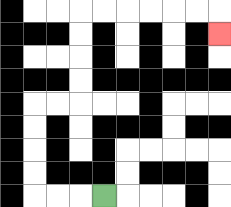{'start': '[4, 8]', 'end': '[9, 1]', 'path_directions': 'L,L,L,U,U,U,U,R,R,U,U,U,U,R,R,R,R,R,R,D', 'path_coordinates': '[[4, 8], [3, 8], [2, 8], [1, 8], [1, 7], [1, 6], [1, 5], [1, 4], [2, 4], [3, 4], [3, 3], [3, 2], [3, 1], [3, 0], [4, 0], [5, 0], [6, 0], [7, 0], [8, 0], [9, 0], [9, 1]]'}